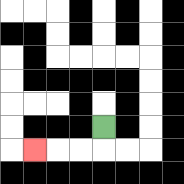{'start': '[4, 5]', 'end': '[1, 6]', 'path_directions': 'D,L,L,L', 'path_coordinates': '[[4, 5], [4, 6], [3, 6], [2, 6], [1, 6]]'}